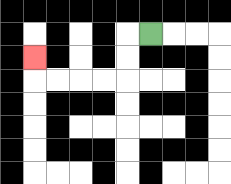{'start': '[6, 1]', 'end': '[1, 2]', 'path_directions': 'L,D,D,L,L,L,L,U', 'path_coordinates': '[[6, 1], [5, 1], [5, 2], [5, 3], [4, 3], [3, 3], [2, 3], [1, 3], [1, 2]]'}